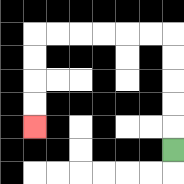{'start': '[7, 6]', 'end': '[1, 5]', 'path_directions': 'U,U,U,U,U,L,L,L,L,L,L,D,D,D,D', 'path_coordinates': '[[7, 6], [7, 5], [7, 4], [7, 3], [7, 2], [7, 1], [6, 1], [5, 1], [4, 1], [3, 1], [2, 1], [1, 1], [1, 2], [1, 3], [1, 4], [1, 5]]'}